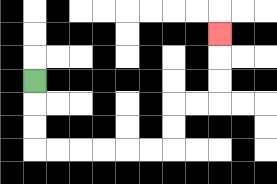{'start': '[1, 3]', 'end': '[9, 1]', 'path_directions': 'D,D,D,R,R,R,R,R,R,U,U,R,R,U,U,U', 'path_coordinates': '[[1, 3], [1, 4], [1, 5], [1, 6], [2, 6], [3, 6], [4, 6], [5, 6], [6, 6], [7, 6], [7, 5], [7, 4], [8, 4], [9, 4], [9, 3], [9, 2], [9, 1]]'}